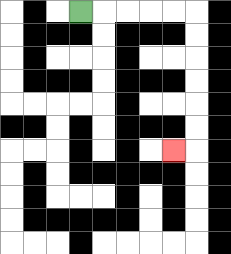{'start': '[3, 0]', 'end': '[7, 6]', 'path_directions': 'R,R,R,R,R,D,D,D,D,D,D,L', 'path_coordinates': '[[3, 0], [4, 0], [5, 0], [6, 0], [7, 0], [8, 0], [8, 1], [8, 2], [8, 3], [8, 4], [8, 5], [8, 6], [7, 6]]'}